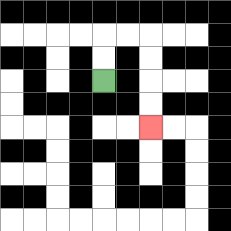{'start': '[4, 3]', 'end': '[6, 5]', 'path_directions': 'U,U,R,R,D,D,D,D', 'path_coordinates': '[[4, 3], [4, 2], [4, 1], [5, 1], [6, 1], [6, 2], [6, 3], [6, 4], [6, 5]]'}